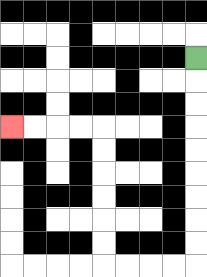{'start': '[8, 2]', 'end': '[0, 5]', 'path_directions': 'D,D,D,D,D,D,D,D,D,L,L,L,L,U,U,U,U,U,U,L,L,L,L', 'path_coordinates': '[[8, 2], [8, 3], [8, 4], [8, 5], [8, 6], [8, 7], [8, 8], [8, 9], [8, 10], [8, 11], [7, 11], [6, 11], [5, 11], [4, 11], [4, 10], [4, 9], [4, 8], [4, 7], [4, 6], [4, 5], [3, 5], [2, 5], [1, 5], [0, 5]]'}